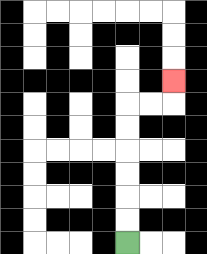{'start': '[5, 10]', 'end': '[7, 3]', 'path_directions': 'U,U,U,U,U,U,R,R,U', 'path_coordinates': '[[5, 10], [5, 9], [5, 8], [5, 7], [5, 6], [5, 5], [5, 4], [6, 4], [7, 4], [7, 3]]'}